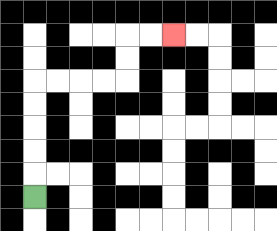{'start': '[1, 8]', 'end': '[7, 1]', 'path_directions': 'U,U,U,U,U,R,R,R,R,U,U,R,R', 'path_coordinates': '[[1, 8], [1, 7], [1, 6], [1, 5], [1, 4], [1, 3], [2, 3], [3, 3], [4, 3], [5, 3], [5, 2], [5, 1], [6, 1], [7, 1]]'}